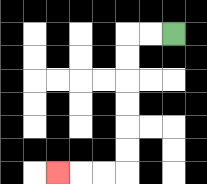{'start': '[7, 1]', 'end': '[2, 7]', 'path_directions': 'L,L,D,D,D,D,D,D,L,L,L', 'path_coordinates': '[[7, 1], [6, 1], [5, 1], [5, 2], [5, 3], [5, 4], [5, 5], [5, 6], [5, 7], [4, 7], [3, 7], [2, 7]]'}